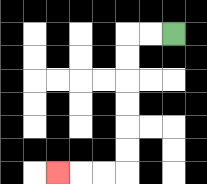{'start': '[7, 1]', 'end': '[2, 7]', 'path_directions': 'L,L,D,D,D,D,D,D,L,L,L', 'path_coordinates': '[[7, 1], [6, 1], [5, 1], [5, 2], [5, 3], [5, 4], [5, 5], [5, 6], [5, 7], [4, 7], [3, 7], [2, 7]]'}